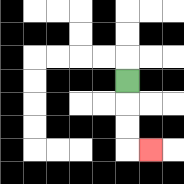{'start': '[5, 3]', 'end': '[6, 6]', 'path_directions': 'D,D,D,R', 'path_coordinates': '[[5, 3], [5, 4], [5, 5], [5, 6], [6, 6]]'}